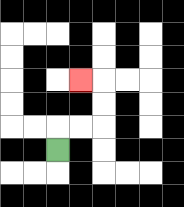{'start': '[2, 6]', 'end': '[3, 3]', 'path_directions': 'U,R,R,U,U,L', 'path_coordinates': '[[2, 6], [2, 5], [3, 5], [4, 5], [4, 4], [4, 3], [3, 3]]'}